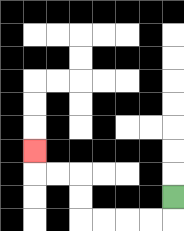{'start': '[7, 8]', 'end': '[1, 6]', 'path_directions': 'D,L,L,L,L,U,U,L,L,U', 'path_coordinates': '[[7, 8], [7, 9], [6, 9], [5, 9], [4, 9], [3, 9], [3, 8], [3, 7], [2, 7], [1, 7], [1, 6]]'}